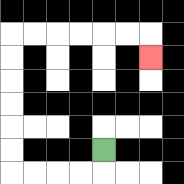{'start': '[4, 6]', 'end': '[6, 2]', 'path_directions': 'D,L,L,L,L,U,U,U,U,U,U,R,R,R,R,R,R,D', 'path_coordinates': '[[4, 6], [4, 7], [3, 7], [2, 7], [1, 7], [0, 7], [0, 6], [0, 5], [0, 4], [0, 3], [0, 2], [0, 1], [1, 1], [2, 1], [3, 1], [4, 1], [5, 1], [6, 1], [6, 2]]'}